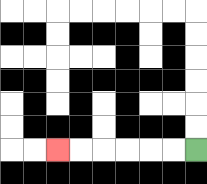{'start': '[8, 6]', 'end': '[2, 6]', 'path_directions': 'L,L,L,L,L,L', 'path_coordinates': '[[8, 6], [7, 6], [6, 6], [5, 6], [4, 6], [3, 6], [2, 6]]'}